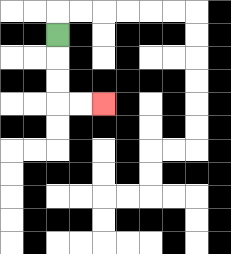{'start': '[2, 1]', 'end': '[4, 4]', 'path_directions': 'D,D,D,R,R', 'path_coordinates': '[[2, 1], [2, 2], [2, 3], [2, 4], [3, 4], [4, 4]]'}